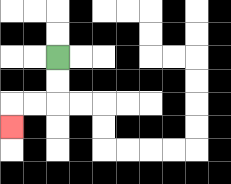{'start': '[2, 2]', 'end': '[0, 5]', 'path_directions': 'D,D,L,L,D', 'path_coordinates': '[[2, 2], [2, 3], [2, 4], [1, 4], [0, 4], [0, 5]]'}